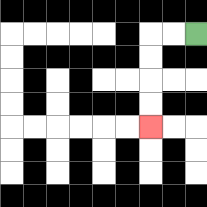{'start': '[8, 1]', 'end': '[6, 5]', 'path_directions': 'L,L,D,D,D,D', 'path_coordinates': '[[8, 1], [7, 1], [6, 1], [6, 2], [6, 3], [6, 4], [6, 5]]'}